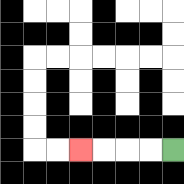{'start': '[7, 6]', 'end': '[3, 6]', 'path_directions': 'L,L,L,L', 'path_coordinates': '[[7, 6], [6, 6], [5, 6], [4, 6], [3, 6]]'}